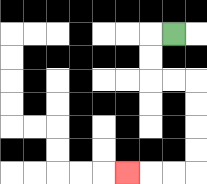{'start': '[7, 1]', 'end': '[5, 7]', 'path_directions': 'L,D,D,R,R,D,D,D,D,L,L,L', 'path_coordinates': '[[7, 1], [6, 1], [6, 2], [6, 3], [7, 3], [8, 3], [8, 4], [8, 5], [8, 6], [8, 7], [7, 7], [6, 7], [5, 7]]'}